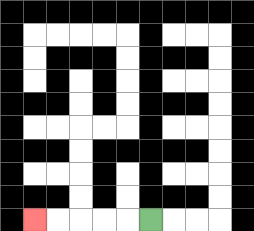{'start': '[6, 9]', 'end': '[1, 9]', 'path_directions': 'L,L,L,L,L', 'path_coordinates': '[[6, 9], [5, 9], [4, 9], [3, 9], [2, 9], [1, 9]]'}